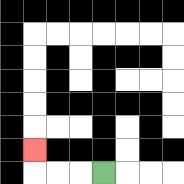{'start': '[4, 7]', 'end': '[1, 6]', 'path_directions': 'L,L,L,U', 'path_coordinates': '[[4, 7], [3, 7], [2, 7], [1, 7], [1, 6]]'}